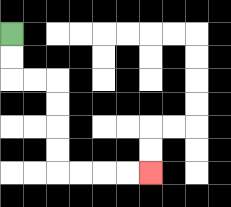{'start': '[0, 1]', 'end': '[6, 7]', 'path_directions': 'D,D,R,R,D,D,D,D,R,R,R,R', 'path_coordinates': '[[0, 1], [0, 2], [0, 3], [1, 3], [2, 3], [2, 4], [2, 5], [2, 6], [2, 7], [3, 7], [4, 7], [5, 7], [6, 7]]'}